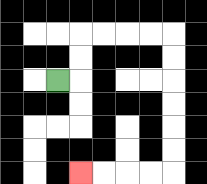{'start': '[2, 3]', 'end': '[3, 7]', 'path_directions': 'R,U,U,R,R,R,R,D,D,D,D,D,D,L,L,L,L', 'path_coordinates': '[[2, 3], [3, 3], [3, 2], [3, 1], [4, 1], [5, 1], [6, 1], [7, 1], [7, 2], [7, 3], [7, 4], [7, 5], [7, 6], [7, 7], [6, 7], [5, 7], [4, 7], [3, 7]]'}